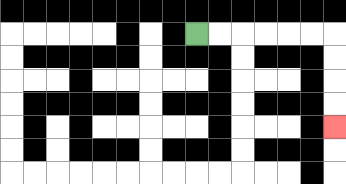{'start': '[8, 1]', 'end': '[14, 5]', 'path_directions': 'R,R,R,R,R,R,D,D,D,D', 'path_coordinates': '[[8, 1], [9, 1], [10, 1], [11, 1], [12, 1], [13, 1], [14, 1], [14, 2], [14, 3], [14, 4], [14, 5]]'}